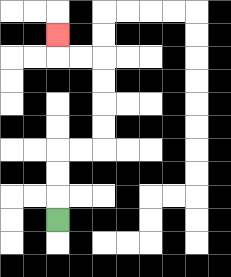{'start': '[2, 9]', 'end': '[2, 1]', 'path_directions': 'U,U,U,R,R,U,U,U,U,L,L,U', 'path_coordinates': '[[2, 9], [2, 8], [2, 7], [2, 6], [3, 6], [4, 6], [4, 5], [4, 4], [4, 3], [4, 2], [3, 2], [2, 2], [2, 1]]'}